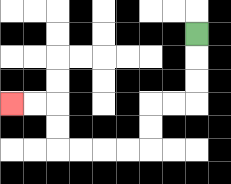{'start': '[8, 1]', 'end': '[0, 4]', 'path_directions': 'D,D,D,L,L,D,D,L,L,L,L,U,U,L,L', 'path_coordinates': '[[8, 1], [8, 2], [8, 3], [8, 4], [7, 4], [6, 4], [6, 5], [6, 6], [5, 6], [4, 6], [3, 6], [2, 6], [2, 5], [2, 4], [1, 4], [0, 4]]'}